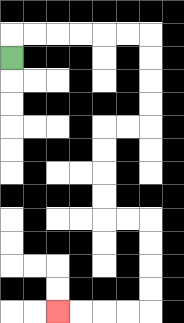{'start': '[0, 2]', 'end': '[2, 13]', 'path_directions': 'U,R,R,R,R,R,R,D,D,D,D,L,L,D,D,D,D,R,R,D,D,D,D,L,L,L,L', 'path_coordinates': '[[0, 2], [0, 1], [1, 1], [2, 1], [3, 1], [4, 1], [5, 1], [6, 1], [6, 2], [6, 3], [6, 4], [6, 5], [5, 5], [4, 5], [4, 6], [4, 7], [4, 8], [4, 9], [5, 9], [6, 9], [6, 10], [6, 11], [6, 12], [6, 13], [5, 13], [4, 13], [3, 13], [2, 13]]'}